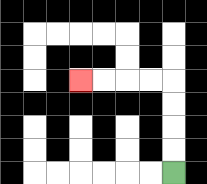{'start': '[7, 7]', 'end': '[3, 3]', 'path_directions': 'U,U,U,U,L,L,L,L', 'path_coordinates': '[[7, 7], [7, 6], [7, 5], [7, 4], [7, 3], [6, 3], [5, 3], [4, 3], [3, 3]]'}